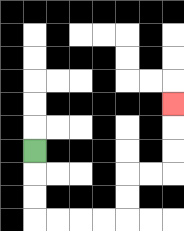{'start': '[1, 6]', 'end': '[7, 4]', 'path_directions': 'D,D,D,R,R,R,R,U,U,R,R,U,U,U', 'path_coordinates': '[[1, 6], [1, 7], [1, 8], [1, 9], [2, 9], [3, 9], [4, 9], [5, 9], [5, 8], [5, 7], [6, 7], [7, 7], [7, 6], [7, 5], [7, 4]]'}